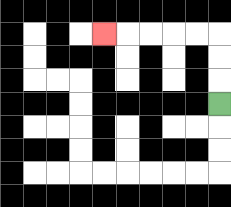{'start': '[9, 4]', 'end': '[4, 1]', 'path_directions': 'U,U,U,L,L,L,L,L', 'path_coordinates': '[[9, 4], [9, 3], [9, 2], [9, 1], [8, 1], [7, 1], [6, 1], [5, 1], [4, 1]]'}